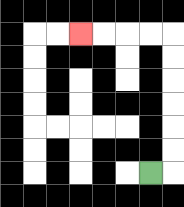{'start': '[6, 7]', 'end': '[3, 1]', 'path_directions': 'R,U,U,U,U,U,U,L,L,L,L', 'path_coordinates': '[[6, 7], [7, 7], [7, 6], [7, 5], [7, 4], [7, 3], [7, 2], [7, 1], [6, 1], [5, 1], [4, 1], [3, 1]]'}